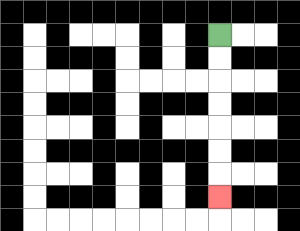{'start': '[9, 1]', 'end': '[9, 8]', 'path_directions': 'D,D,D,D,D,D,D', 'path_coordinates': '[[9, 1], [9, 2], [9, 3], [9, 4], [9, 5], [9, 6], [9, 7], [9, 8]]'}